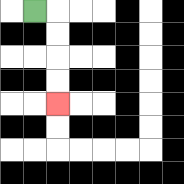{'start': '[1, 0]', 'end': '[2, 4]', 'path_directions': 'R,D,D,D,D', 'path_coordinates': '[[1, 0], [2, 0], [2, 1], [2, 2], [2, 3], [2, 4]]'}